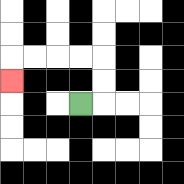{'start': '[3, 4]', 'end': '[0, 3]', 'path_directions': 'R,U,U,L,L,L,L,D', 'path_coordinates': '[[3, 4], [4, 4], [4, 3], [4, 2], [3, 2], [2, 2], [1, 2], [0, 2], [0, 3]]'}